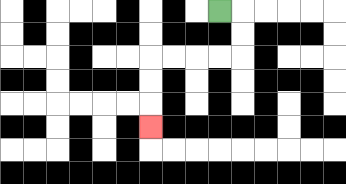{'start': '[9, 0]', 'end': '[6, 5]', 'path_directions': 'R,D,D,L,L,L,L,D,D,D', 'path_coordinates': '[[9, 0], [10, 0], [10, 1], [10, 2], [9, 2], [8, 2], [7, 2], [6, 2], [6, 3], [6, 4], [6, 5]]'}